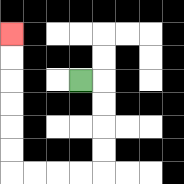{'start': '[3, 3]', 'end': '[0, 1]', 'path_directions': 'R,D,D,D,D,L,L,L,L,U,U,U,U,U,U', 'path_coordinates': '[[3, 3], [4, 3], [4, 4], [4, 5], [4, 6], [4, 7], [3, 7], [2, 7], [1, 7], [0, 7], [0, 6], [0, 5], [0, 4], [0, 3], [0, 2], [0, 1]]'}